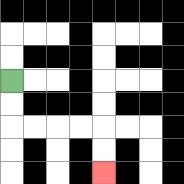{'start': '[0, 3]', 'end': '[4, 7]', 'path_directions': 'D,D,R,R,R,R,D,D', 'path_coordinates': '[[0, 3], [0, 4], [0, 5], [1, 5], [2, 5], [3, 5], [4, 5], [4, 6], [4, 7]]'}